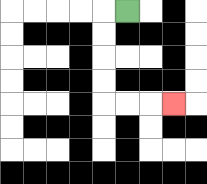{'start': '[5, 0]', 'end': '[7, 4]', 'path_directions': 'L,D,D,D,D,R,R,R', 'path_coordinates': '[[5, 0], [4, 0], [4, 1], [4, 2], [4, 3], [4, 4], [5, 4], [6, 4], [7, 4]]'}